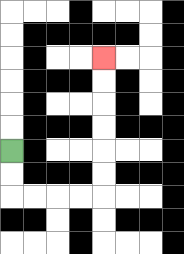{'start': '[0, 6]', 'end': '[4, 2]', 'path_directions': 'D,D,R,R,R,R,U,U,U,U,U,U', 'path_coordinates': '[[0, 6], [0, 7], [0, 8], [1, 8], [2, 8], [3, 8], [4, 8], [4, 7], [4, 6], [4, 5], [4, 4], [4, 3], [4, 2]]'}